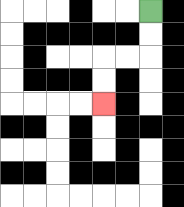{'start': '[6, 0]', 'end': '[4, 4]', 'path_directions': 'D,D,L,L,D,D', 'path_coordinates': '[[6, 0], [6, 1], [6, 2], [5, 2], [4, 2], [4, 3], [4, 4]]'}